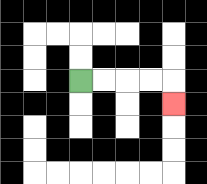{'start': '[3, 3]', 'end': '[7, 4]', 'path_directions': 'R,R,R,R,D', 'path_coordinates': '[[3, 3], [4, 3], [5, 3], [6, 3], [7, 3], [7, 4]]'}